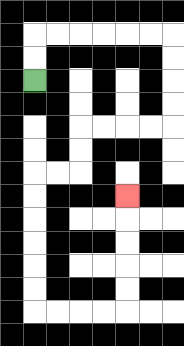{'start': '[1, 3]', 'end': '[5, 8]', 'path_directions': 'U,U,R,R,R,R,R,R,D,D,D,D,L,L,L,L,D,D,L,L,D,D,D,D,D,D,R,R,R,R,U,U,U,U,U', 'path_coordinates': '[[1, 3], [1, 2], [1, 1], [2, 1], [3, 1], [4, 1], [5, 1], [6, 1], [7, 1], [7, 2], [7, 3], [7, 4], [7, 5], [6, 5], [5, 5], [4, 5], [3, 5], [3, 6], [3, 7], [2, 7], [1, 7], [1, 8], [1, 9], [1, 10], [1, 11], [1, 12], [1, 13], [2, 13], [3, 13], [4, 13], [5, 13], [5, 12], [5, 11], [5, 10], [5, 9], [5, 8]]'}